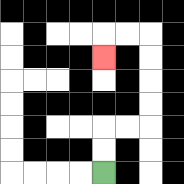{'start': '[4, 7]', 'end': '[4, 2]', 'path_directions': 'U,U,R,R,U,U,U,U,L,L,D', 'path_coordinates': '[[4, 7], [4, 6], [4, 5], [5, 5], [6, 5], [6, 4], [6, 3], [6, 2], [6, 1], [5, 1], [4, 1], [4, 2]]'}